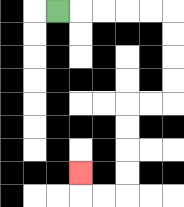{'start': '[2, 0]', 'end': '[3, 7]', 'path_directions': 'R,R,R,R,R,D,D,D,D,L,L,D,D,D,D,L,L,U', 'path_coordinates': '[[2, 0], [3, 0], [4, 0], [5, 0], [6, 0], [7, 0], [7, 1], [7, 2], [7, 3], [7, 4], [6, 4], [5, 4], [5, 5], [5, 6], [5, 7], [5, 8], [4, 8], [3, 8], [3, 7]]'}